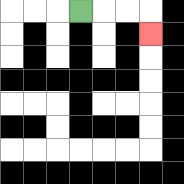{'start': '[3, 0]', 'end': '[6, 1]', 'path_directions': 'R,R,R,D', 'path_coordinates': '[[3, 0], [4, 0], [5, 0], [6, 0], [6, 1]]'}